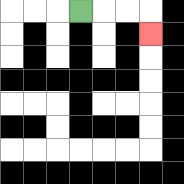{'start': '[3, 0]', 'end': '[6, 1]', 'path_directions': 'R,R,R,D', 'path_coordinates': '[[3, 0], [4, 0], [5, 0], [6, 0], [6, 1]]'}